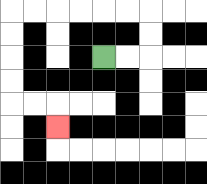{'start': '[4, 2]', 'end': '[2, 5]', 'path_directions': 'R,R,U,U,L,L,L,L,L,L,D,D,D,D,R,R,D', 'path_coordinates': '[[4, 2], [5, 2], [6, 2], [6, 1], [6, 0], [5, 0], [4, 0], [3, 0], [2, 0], [1, 0], [0, 0], [0, 1], [0, 2], [0, 3], [0, 4], [1, 4], [2, 4], [2, 5]]'}